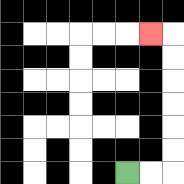{'start': '[5, 7]', 'end': '[6, 1]', 'path_directions': 'R,R,U,U,U,U,U,U,L', 'path_coordinates': '[[5, 7], [6, 7], [7, 7], [7, 6], [7, 5], [7, 4], [7, 3], [7, 2], [7, 1], [6, 1]]'}